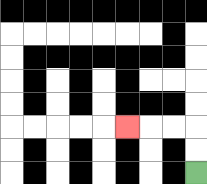{'start': '[8, 7]', 'end': '[5, 5]', 'path_directions': 'U,U,L,L,L', 'path_coordinates': '[[8, 7], [8, 6], [8, 5], [7, 5], [6, 5], [5, 5]]'}